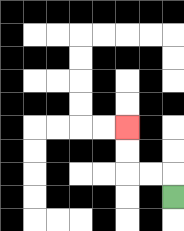{'start': '[7, 8]', 'end': '[5, 5]', 'path_directions': 'U,L,L,U,U', 'path_coordinates': '[[7, 8], [7, 7], [6, 7], [5, 7], [5, 6], [5, 5]]'}